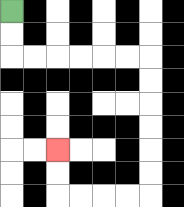{'start': '[0, 0]', 'end': '[2, 6]', 'path_directions': 'D,D,R,R,R,R,R,R,D,D,D,D,D,D,L,L,L,L,U,U', 'path_coordinates': '[[0, 0], [0, 1], [0, 2], [1, 2], [2, 2], [3, 2], [4, 2], [5, 2], [6, 2], [6, 3], [6, 4], [6, 5], [6, 6], [6, 7], [6, 8], [5, 8], [4, 8], [3, 8], [2, 8], [2, 7], [2, 6]]'}